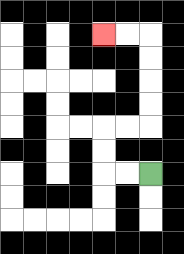{'start': '[6, 7]', 'end': '[4, 1]', 'path_directions': 'L,L,U,U,R,R,U,U,U,U,L,L', 'path_coordinates': '[[6, 7], [5, 7], [4, 7], [4, 6], [4, 5], [5, 5], [6, 5], [6, 4], [6, 3], [6, 2], [6, 1], [5, 1], [4, 1]]'}